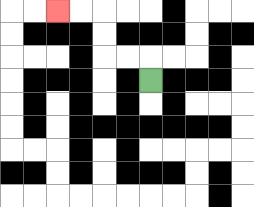{'start': '[6, 3]', 'end': '[2, 0]', 'path_directions': 'U,L,L,U,U,L,L', 'path_coordinates': '[[6, 3], [6, 2], [5, 2], [4, 2], [4, 1], [4, 0], [3, 0], [2, 0]]'}